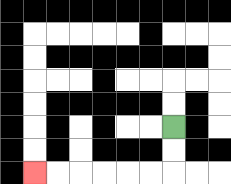{'start': '[7, 5]', 'end': '[1, 7]', 'path_directions': 'D,D,L,L,L,L,L,L', 'path_coordinates': '[[7, 5], [7, 6], [7, 7], [6, 7], [5, 7], [4, 7], [3, 7], [2, 7], [1, 7]]'}